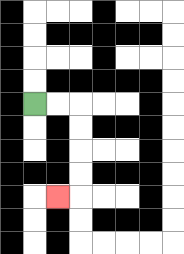{'start': '[1, 4]', 'end': '[2, 8]', 'path_directions': 'R,R,D,D,D,D,L', 'path_coordinates': '[[1, 4], [2, 4], [3, 4], [3, 5], [3, 6], [3, 7], [3, 8], [2, 8]]'}